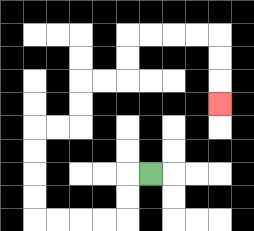{'start': '[6, 7]', 'end': '[9, 4]', 'path_directions': 'L,D,D,L,L,L,L,U,U,U,U,R,R,U,U,R,R,U,U,R,R,R,R,D,D,D', 'path_coordinates': '[[6, 7], [5, 7], [5, 8], [5, 9], [4, 9], [3, 9], [2, 9], [1, 9], [1, 8], [1, 7], [1, 6], [1, 5], [2, 5], [3, 5], [3, 4], [3, 3], [4, 3], [5, 3], [5, 2], [5, 1], [6, 1], [7, 1], [8, 1], [9, 1], [9, 2], [9, 3], [9, 4]]'}